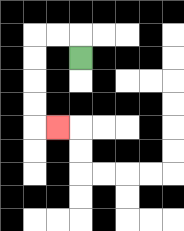{'start': '[3, 2]', 'end': '[2, 5]', 'path_directions': 'U,L,L,D,D,D,D,R', 'path_coordinates': '[[3, 2], [3, 1], [2, 1], [1, 1], [1, 2], [1, 3], [1, 4], [1, 5], [2, 5]]'}